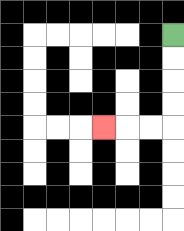{'start': '[7, 1]', 'end': '[4, 5]', 'path_directions': 'D,D,D,D,L,L,L', 'path_coordinates': '[[7, 1], [7, 2], [7, 3], [7, 4], [7, 5], [6, 5], [5, 5], [4, 5]]'}